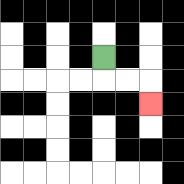{'start': '[4, 2]', 'end': '[6, 4]', 'path_directions': 'D,R,R,D', 'path_coordinates': '[[4, 2], [4, 3], [5, 3], [6, 3], [6, 4]]'}